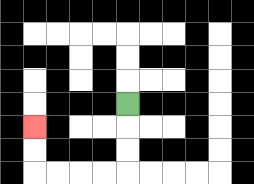{'start': '[5, 4]', 'end': '[1, 5]', 'path_directions': 'D,D,D,L,L,L,L,U,U', 'path_coordinates': '[[5, 4], [5, 5], [5, 6], [5, 7], [4, 7], [3, 7], [2, 7], [1, 7], [1, 6], [1, 5]]'}